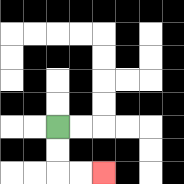{'start': '[2, 5]', 'end': '[4, 7]', 'path_directions': 'D,D,R,R', 'path_coordinates': '[[2, 5], [2, 6], [2, 7], [3, 7], [4, 7]]'}